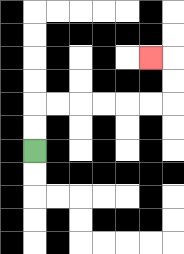{'start': '[1, 6]', 'end': '[6, 2]', 'path_directions': 'U,U,R,R,R,R,R,R,U,U,L', 'path_coordinates': '[[1, 6], [1, 5], [1, 4], [2, 4], [3, 4], [4, 4], [5, 4], [6, 4], [7, 4], [7, 3], [7, 2], [6, 2]]'}